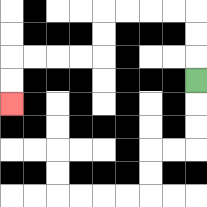{'start': '[8, 3]', 'end': '[0, 4]', 'path_directions': 'U,U,U,L,L,L,L,D,D,L,L,L,L,D,D', 'path_coordinates': '[[8, 3], [8, 2], [8, 1], [8, 0], [7, 0], [6, 0], [5, 0], [4, 0], [4, 1], [4, 2], [3, 2], [2, 2], [1, 2], [0, 2], [0, 3], [0, 4]]'}